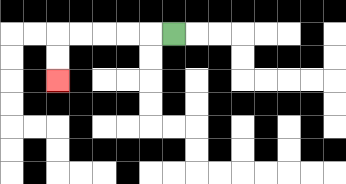{'start': '[7, 1]', 'end': '[2, 3]', 'path_directions': 'L,L,L,L,L,D,D', 'path_coordinates': '[[7, 1], [6, 1], [5, 1], [4, 1], [3, 1], [2, 1], [2, 2], [2, 3]]'}